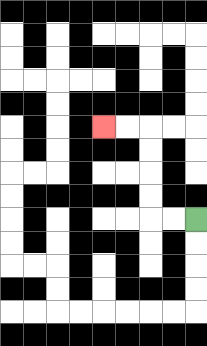{'start': '[8, 9]', 'end': '[4, 5]', 'path_directions': 'L,L,U,U,U,U,L,L', 'path_coordinates': '[[8, 9], [7, 9], [6, 9], [6, 8], [6, 7], [6, 6], [6, 5], [5, 5], [4, 5]]'}